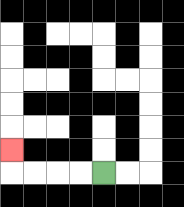{'start': '[4, 7]', 'end': '[0, 6]', 'path_directions': 'L,L,L,L,U', 'path_coordinates': '[[4, 7], [3, 7], [2, 7], [1, 7], [0, 7], [0, 6]]'}